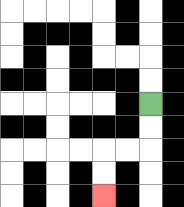{'start': '[6, 4]', 'end': '[4, 8]', 'path_directions': 'D,D,L,L,D,D', 'path_coordinates': '[[6, 4], [6, 5], [6, 6], [5, 6], [4, 6], [4, 7], [4, 8]]'}